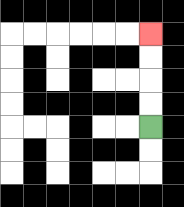{'start': '[6, 5]', 'end': '[6, 1]', 'path_directions': 'U,U,U,U', 'path_coordinates': '[[6, 5], [6, 4], [6, 3], [6, 2], [6, 1]]'}